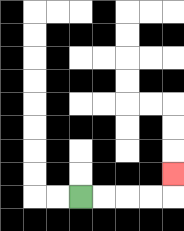{'start': '[3, 8]', 'end': '[7, 7]', 'path_directions': 'R,R,R,R,U', 'path_coordinates': '[[3, 8], [4, 8], [5, 8], [6, 8], [7, 8], [7, 7]]'}